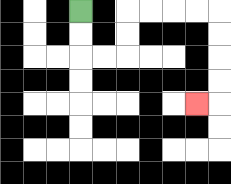{'start': '[3, 0]', 'end': '[8, 4]', 'path_directions': 'D,D,R,R,U,U,R,R,R,R,D,D,D,D,L', 'path_coordinates': '[[3, 0], [3, 1], [3, 2], [4, 2], [5, 2], [5, 1], [5, 0], [6, 0], [7, 0], [8, 0], [9, 0], [9, 1], [9, 2], [9, 3], [9, 4], [8, 4]]'}